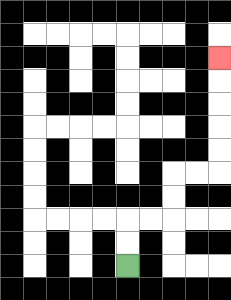{'start': '[5, 11]', 'end': '[9, 2]', 'path_directions': 'U,U,R,R,U,U,R,R,U,U,U,U,U', 'path_coordinates': '[[5, 11], [5, 10], [5, 9], [6, 9], [7, 9], [7, 8], [7, 7], [8, 7], [9, 7], [9, 6], [9, 5], [9, 4], [9, 3], [9, 2]]'}